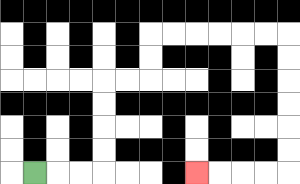{'start': '[1, 7]', 'end': '[8, 7]', 'path_directions': 'R,R,R,U,U,U,U,R,R,U,U,R,R,R,R,R,R,D,D,D,D,D,D,L,L,L,L', 'path_coordinates': '[[1, 7], [2, 7], [3, 7], [4, 7], [4, 6], [4, 5], [4, 4], [4, 3], [5, 3], [6, 3], [6, 2], [6, 1], [7, 1], [8, 1], [9, 1], [10, 1], [11, 1], [12, 1], [12, 2], [12, 3], [12, 4], [12, 5], [12, 6], [12, 7], [11, 7], [10, 7], [9, 7], [8, 7]]'}